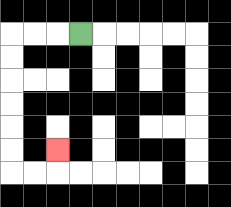{'start': '[3, 1]', 'end': '[2, 6]', 'path_directions': 'L,L,L,D,D,D,D,D,D,R,R,U', 'path_coordinates': '[[3, 1], [2, 1], [1, 1], [0, 1], [0, 2], [0, 3], [0, 4], [0, 5], [0, 6], [0, 7], [1, 7], [2, 7], [2, 6]]'}